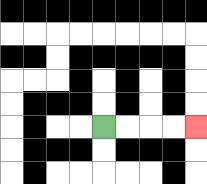{'start': '[4, 5]', 'end': '[8, 5]', 'path_directions': 'R,R,R,R', 'path_coordinates': '[[4, 5], [5, 5], [6, 5], [7, 5], [8, 5]]'}